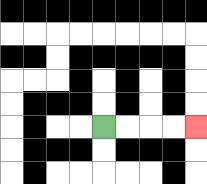{'start': '[4, 5]', 'end': '[8, 5]', 'path_directions': 'R,R,R,R', 'path_coordinates': '[[4, 5], [5, 5], [6, 5], [7, 5], [8, 5]]'}